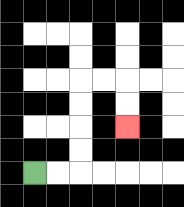{'start': '[1, 7]', 'end': '[5, 5]', 'path_directions': 'R,R,U,U,U,U,R,R,D,D', 'path_coordinates': '[[1, 7], [2, 7], [3, 7], [3, 6], [3, 5], [3, 4], [3, 3], [4, 3], [5, 3], [5, 4], [5, 5]]'}